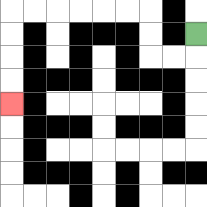{'start': '[8, 1]', 'end': '[0, 4]', 'path_directions': 'D,L,L,U,U,L,L,L,L,L,L,D,D,D,D', 'path_coordinates': '[[8, 1], [8, 2], [7, 2], [6, 2], [6, 1], [6, 0], [5, 0], [4, 0], [3, 0], [2, 0], [1, 0], [0, 0], [0, 1], [0, 2], [0, 3], [0, 4]]'}